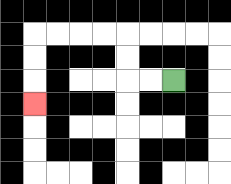{'start': '[7, 3]', 'end': '[1, 4]', 'path_directions': 'L,L,U,U,L,L,L,L,D,D,D', 'path_coordinates': '[[7, 3], [6, 3], [5, 3], [5, 2], [5, 1], [4, 1], [3, 1], [2, 1], [1, 1], [1, 2], [1, 3], [1, 4]]'}